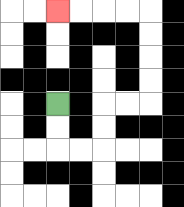{'start': '[2, 4]', 'end': '[2, 0]', 'path_directions': 'D,D,R,R,U,U,R,R,U,U,U,U,L,L,L,L', 'path_coordinates': '[[2, 4], [2, 5], [2, 6], [3, 6], [4, 6], [4, 5], [4, 4], [5, 4], [6, 4], [6, 3], [6, 2], [6, 1], [6, 0], [5, 0], [4, 0], [3, 0], [2, 0]]'}